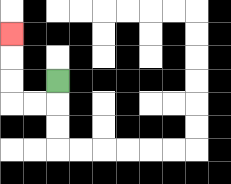{'start': '[2, 3]', 'end': '[0, 1]', 'path_directions': 'D,L,L,U,U,U', 'path_coordinates': '[[2, 3], [2, 4], [1, 4], [0, 4], [0, 3], [0, 2], [0, 1]]'}